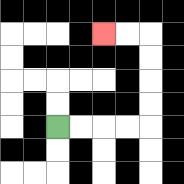{'start': '[2, 5]', 'end': '[4, 1]', 'path_directions': 'R,R,R,R,U,U,U,U,L,L', 'path_coordinates': '[[2, 5], [3, 5], [4, 5], [5, 5], [6, 5], [6, 4], [6, 3], [6, 2], [6, 1], [5, 1], [4, 1]]'}